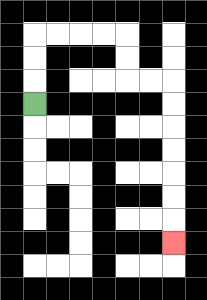{'start': '[1, 4]', 'end': '[7, 10]', 'path_directions': 'U,U,U,R,R,R,R,D,D,R,R,D,D,D,D,D,D,D', 'path_coordinates': '[[1, 4], [1, 3], [1, 2], [1, 1], [2, 1], [3, 1], [4, 1], [5, 1], [5, 2], [5, 3], [6, 3], [7, 3], [7, 4], [7, 5], [7, 6], [7, 7], [7, 8], [7, 9], [7, 10]]'}